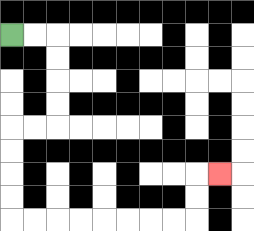{'start': '[0, 1]', 'end': '[9, 7]', 'path_directions': 'R,R,D,D,D,D,L,L,D,D,D,D,R,R,R,R,R,R,R,R,U,U,R', 'path_coordinates': '[[0, 1], [1, 1], [2, 1], [2, 2], [2, 3], [2, 4], [2, 5], [1, 5], [0, 5], [0, 6], [0, 7], [0, 8], [0, 9], [1, 9], [2, 9], [3, 9], [4, 9], [5, 9], [6, 9], [7, 9], [8, 9], [8, 8], [8, 7], [9, 7]]'}